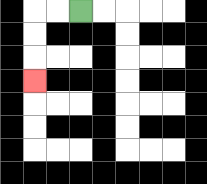{'start': '[3, 0]', 'end': '[1, 3]', 'path_directions': 'L,L,D,D,D', 'path_coordinates': '[[3, 0], [2, 0], [1, 0], [1, 1], [1, 2], [1, 3]]'}